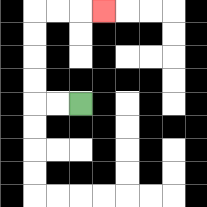{'start': '[3, 4]', 'end': '[4, 0]', 'path_directions': 'L,L,U,U,U,U,R,R,R', 'path_coordinates': '[[3, 4], [2, 4], [1, 4], [1, 3], [1, 2], [1, 1], [1, 0], [2, 0], [3, 0], [4, 0]]'}